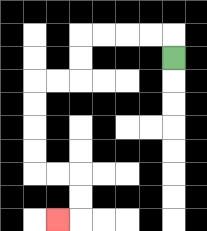{'start': '[7, 2]', 'end': '[2, 9]', 'path_directions': 'U,L,L,L,L,D,D,L,L,D,D,D,D,R,R,D,D,L', 'path_coordinates': '[[7, 2], [7, 1], [6, 1], [5, 1], [4, 1], [3, 1], [3, 2], [3, 3], [2, 3], [1, 3], [1, 4], [1, 5], [1, 6], [1, 7], [2, 7], [3, 7], [3, 8], [3, 9], [2, 9]]'}